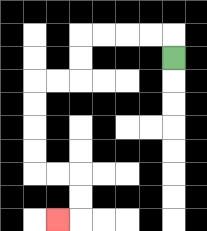{'start': '[7, 2]', 'end': '[2, 9]', 'path_directions': 'U,L,L,L,L,D,D,L,L,D,D,D,D,R,R,D,D,L', 'path_coordinates': '[[7, 2], [7, 1], [6, 1], [5, 1], [4, 1], [3, 1], [3, 2], [3, 3], [2, 3], [1, 3], [1, 4], [1, 5], [1, 6], [1, 7], [2, 7], [3, 7], [3, 8], [3, 9], [2, 9]]'}